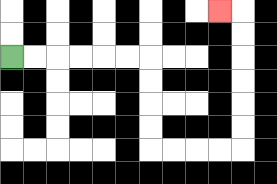{'start': '[0, 2]', 'end': '[9, 0]', 'path_directions': 'R,R,R,R,R,R,D,D,D,D,R,R,R,R,U,U,U,U,U,U,L', 'path_coordinates': '[[0, 2], [1, 2], [2, 2], [3, 2], [4, 2], [5, 2], [6, 2], [6, 3], [6, 4], [6, 5], [6, 6], [7, 6], [8, 6], [9, 6], [10, 6], [10, 5], [10, 4], [10, 3], [10, 2], [10, 1], [10, 0], [9, 0]]'}